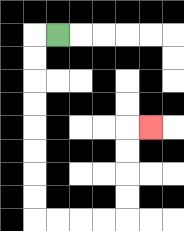{'start': '[2, 1]', 'end': '[6, 5]', 'path_directions': 'L,D,D,D,D,D,D,D,D,R,R,R,R,U,U,U,U,R', 'path_coordinates': '[[2, 1], [1, 1], [1, 2], [1, 3], [1, 4], [1, 5], [1, 6], [1, 7], [1, 8], [1, 9], [2, 9], [3, 9], [4, 9], [5, 9], [5, 8], [5, 7], [5, 6], [5, 5], [6, 5]]'}